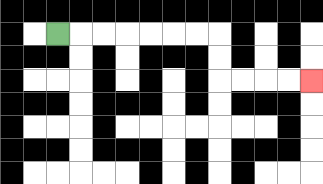{'start': '[2, 1]', 'end': '[13, 3]', 'path_directions': 'R,R,R,R,R,R,R,D,D,R,R,R,R', 'path_coordinates': '[[2, 1], [3, 1], [4, 1], [5, 1], [6, 1], [7, 1], [8, 1], [9, 1], [9, 2], [9, 3], [10, 3], [11, 3], [12, 3], [13, 3]]'}